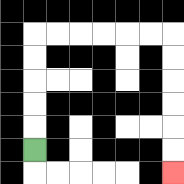{'start': '[1, 6]', 'end': '[7, 7]', 'path_directions': 'U,U,U,U,U,R,R,R,R,R,R,D,D,D,D,D,D', 'path_coordinates': '[[1, 6], [1, 5], [1, 4], [1, 3], [1, 2], [1, 1], [2, 1], [3, 1], [4, 1], [5, 1], [6, 1], [7, 1], [7, 2], [7, 3], [7, 4], [7, 5], [7, 6], [7, 7]]'}